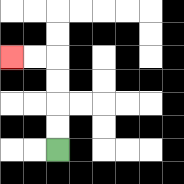{'start': '[2, 6]', 'end': '[0, 2]', 'path_directions': 'U,U,U,U,L,L', 'path_coordinates': '[[2, 6], [2, 5], [2, 4], [2, 3], [2, 2], [1, 2], [0, 2]]'}